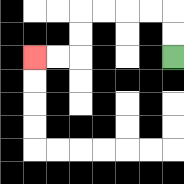{'start': '[7, 2]', 'end': '[1, 2]', 'path_directions': 'U,U,L,L,L,L,D,D,L,L', 'path_coordinates': '[[7, 2], [7, 1], [7, 0], [6, 0], [5, 0], [4, 0], [3, 0], [3, 1], [3, 2], [2, 2], [1, 2]]'}